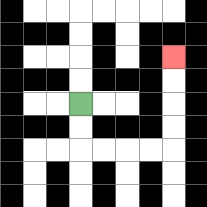{'start': '[3, 4]', 'end': '[7, 2]', 'path_directions': 'D,D,R,R,R,R,U,U,U,U', 'path_coordinates': '[[3, 4], [3, 5], [3, 6], [4, 6], [5, 6], [6, 6], [7, 6], [7, 5], [7, 4], [7, 3], [7, 2]]'}